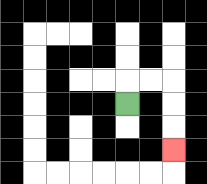{'start': '[5, 4]', 'end': '[7, 6]', 'path_directions': 'U,R,R,D,D,D', 'path_coordinates': '[[5, 4], [5, 3], [6, 3], [7, 3], [7, 4], [7, 5], [7, 6]]'}